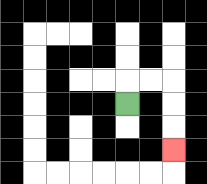{'start': '[5, 4]', 'end': '[7, 6]', 'path_directions': 'U,R,R,D,D,D', 'path_coordinates': '[[5, 4], [5, 3], [6, 3], [7, 3], [7, 4], [7, 5], [7, 6]]'}